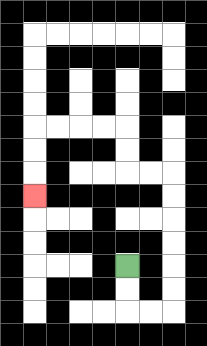{'start': '[5, 11]', 'end': '[1, 8]', 'path_directions': 'D,D,R,R,U,U,U,U,U,U,L,L,U,U,L,L,L,L,D,D,D', 'path_coordinates': '[[5, 11], [5, 12], [5, 13], [6, 13], [7, 13], [7, 12], [7, 11], [7, 10], [7, 9], [7, 8], [7, 7], [6, 7], [5, 7], [5, 6], [5, 5], [4, 5], [3, 5], [2, 5], [1, 5], [1, 6], [1, 7], [1, 8]]'}